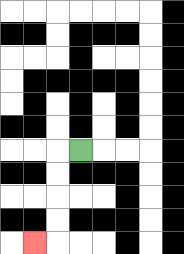{'start': '[3, 6]', 'end': '[1, 10]', 'path_directions': 'L,D,D,D,D,L', 'path_coordinates': '[[3, 6], [2, 6], [2, 7], [2, 8], [2, 9], [2, 10], [1, 10]]'}